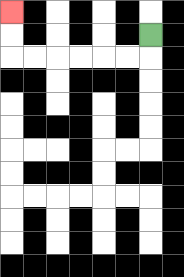{'start': '[6, 1]', 'end': '[0, 0]', 'path_directions': 'D,L,L,L,L,L,L,U,U', 'path_coordinates': '[[6, 1], [6, 2], [5, 2], [4, 2], [3, 2], [2, 2], [1, 2], [0, 2], [0, 1], [0, 0]]'}